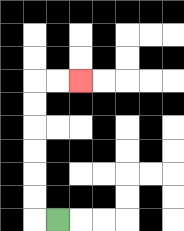{'start': '[2, 9]', 'end': '[3, 3]', 'path_directions': 'L,U,U,U,U,U,U,R,R', 'path_coordinates': '[[2, 9], [1, 9], [1, 8], [1, 7], [1, 6], [1, 5], [1, 4], [1, 3], [2, 3], [3, 3]]'}